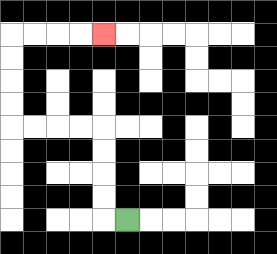{'start': '[5, 9]', 'end': '[4, 1]', 'path_directions': 'L,U,U,U,U,L,L,L,L,U,U,U,U,R,R,R,R', 'path_coordinates': '[[5, 9], [4, 9], [4, 8], [4, 7], [4, 6], [4, 5], [3, 5], [2, 5], [1, 5], [0, 5], [0, 4], [0, 3], [0, 2], [0, 1], [1, 1], [2, 1], [3, 1], [4, 1]]'}